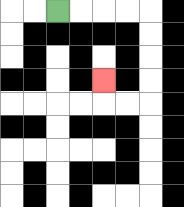{'start': '[2, 0]', 'end': '[4, 3]', 'path_directions': 'R,R,R,R,D,D,D,D,L,L,U', 'path_coordinates': '[[2, 0], [3, 0], [4, 0], [5, 0], [6, 0], [6, 1], [6, 2], [6, 3], [6, 4], [5, 4], [4, 4], [4, 3]]'}